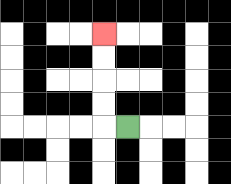{'start': '[5, 5]', 'end': '[4, 1]', 'path_directions': 'L,U,U,U,U', 'path_coordinates': '[[5, 5], [4, 5], [4, 4], [4, 3], [4, 2], [4, 1]]'}